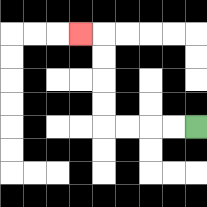{'start': '[8, 5]', 'end': '[3, 1]', 'path_directions': 'L,L,L,L,U,U,U,U,L', 'path_coordinates': '[[8, 5], [7, 5], [6, 5], [5, 5], [4, 5], [4, 4], [4, 3], [4, 2], [4, 1], [3, 1]]'}